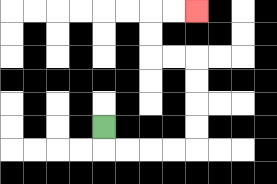{'start': '[4, 5]', 'end': '[8, 0]', 'path_directions': 'D,R,R,R,R,U,U,U,U,L,L,U,U,R,R', 'path_coordinates': '[[4, 5], [4, 6], [5, 6], [6, 6], [7, 6], [8, 6], [8, 5], [8, 4], [8, 3], [8, 2], [7, 2], [6, 2], [6, 1], [6, 0], [7, 0], [8, 0]]'}